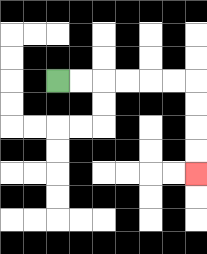{'start': '[2, 3]', 'end': '[8, 7]', 'path_directions': 'R,R,R,R,R,R,D,D,D,D', 'path_coordinates': '[[2, 3], [3, 3], [4, 3], [5, 3], [6, 3], [7, 3], [8, 3], [8, 4], [8, 5], [8, 6], [8, 7]]'}